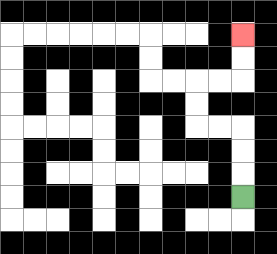{'start': '[10, 8]', 'end': '[10, 1]', 'path_directions': 'U,U,U,L,L,U,U,R,R,U,U', 'path_coordinates': '[[10, 8], [10, 7], [10, 6], [10, 5], [9, 5], [8, 5], [8, 4], [8, 3], [9, 3], [10, 3], [10, 2], [10, 1]]'}